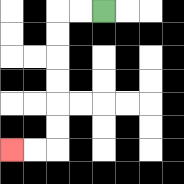{'start': '[4, 0]', 'end': '[0, 6]', 'path_directions': 'L,L,D,D,D,D,D,D,L,L', 'path_coordinates': '[[4, 0], [3, 0], [2, 0], [2, 1], [2, 2], [2, 3], [2, 4], [2, 5], [2, 6], [1, 6], [0, 6]]'}